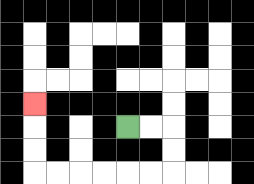{'start': '[5, 5]', 'end': '[1, 4]', 'path_directions': 'R,R,D,D,L,L,L,L,L,L,U,U,U', 'path_coordinates': '[[5, 5], [6, 5], [7, 5], [7, 6], [7, 7], [6, 7], [5, 7], [4, 7], [3, 7], [2, 7], [1, 7], [1, 6], [1, 5], [1, 4]]'}